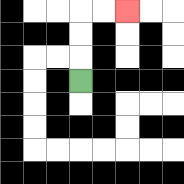{'start': '[3, 3]', 'end': '[5, 0]', 'path_directions': 'U,U,U,R,R', 'path_coordinates': '[[3, 3], [3, 2], [3, 1], [3, 0], [4, 0], [5, 0]]'}